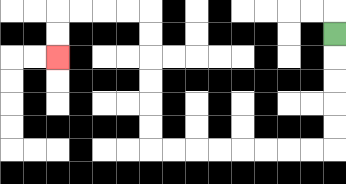{'start': '[14, 1]', 'end': '[2, 2]', 'path_directions': 'D,D,D,D,D,L,L,L,L,L,L,L,L,U,U,U,U,U,U,L,L,L,L,D,D', 'path_coordinates': '[[14, 1], [14, 2], [14, 3], [14, 4], [14, 5], [14, 6], [13, 6], [12, 6], [11, 6], [10, 6], [9, 6], [8, 6], [7, 6], [6, 6], [6, 5], [6, 4], [6, 3], [6, 2], [6, 1], [6, 0], [5, 0], [4, 0], [3, 0], [2, 0], [2, 1], [2, 2]]'}